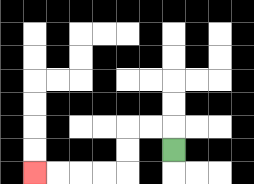{'start': '[7, 6]', 'end': '[1, 7]', 'path_directions': 'U,L,L,D,D,L,L,L,L', 'path_coordinates': '[[7, 6], [7, 5], [6, 5], [5, 5], [5, 6], [5, 7], [4, 7], [3, 7], [2, 7], [1, 7]]'}